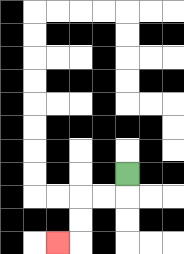{'start': '[5, 7]', 'end': '[2, 10]', 'path_directions': 'D,L,L,D,D,L', 'path_coordinates': '[[5, 7], [5, 8], [4, 8], [3, 8], [3, 9], [3, 10], [2, 10]]'}